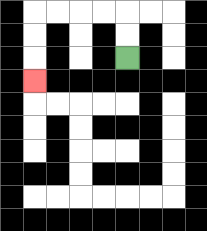{'start': '[5, 2]', 'end': '[1, 3]', 'path_directions': 'U,U,L,L,L,L,D,D,D', 'path_coordinates': '[[5, 2], [5, 1], [5, 0], [4, 0], [3, 0], [2, 0], [1, 0], [1, 1], [1, 2], [1, 3]]'}